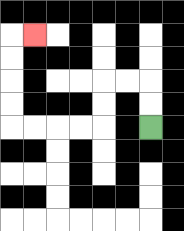{'start': '[6, 5]', 'end': '[1, 1]', 'path_directions': 'U,U,L,L,D,D,L,L,L,L,U,U,U,U,R', 'path_coordinates': '[[6, 5], [6, 4], [6, 3], [5, 3], [4, 3], [4, 4], [4, 5], [3, 5], [2, 5], [1, 5], [0, 5], [0, 4], [0, 3], [0, 2], [0, 1], [1, 1]]'}